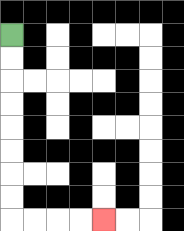{'start': '[0, 1]', 'end': '[4, 9]', 'path_directions': 'D,D,D,D,D,D,D,D,R,R,R,R', 'path_coordinates': '[[0, 1], [0, 2], [0, 3], [0, 4], [0, 5], [0, 6], [0, 7], [0, 8], [0, 9], [1, 9], [2, 9], [3, 9], [4, 9]]'}